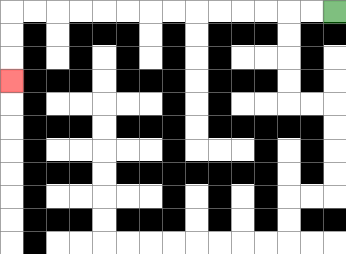{'start': '[14, 0]', 'end': '[0, 3]', 'path_directions': 'L,L,L,L,L,L,L,L,L,L,L,L,L,L,D,D,D', 'path_coordinates': '[[14, 0], [13, 0], [12, 0], [11, 0], [10, 0], [9, 0], [8, 0], [7, 0], [6, 0], [5, 0], [4, 0], [3, 0], [2, 0], [1, 0], [0, 0], [0, 1], [0, 2], [0, 3]]'}